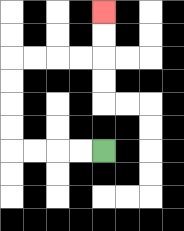{'start': '[4, 6]', 'end': '[4, 0]', 'path_directions': 'L,L,L,L,U,U,U,U,R,R,R,R,U,U', 'path_coordinates': '[[4, 6], [3, 6], [2, 6], [1, 6], [0, 6], [0, 5], [0, 4], [0, 3], [0, 2], [1, 2], [2, 2], [3, 2], [4, 2], [4, 1], [4, 0]]'}